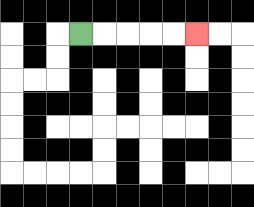{'start': '[3, 1]', 'end': '[8, 1]', 'path_directions': 'R,R,R,R,R', 'path_coordinates': '[[3, 1], [4, 1], [5, 1], [6, 1], [7, 1], [8, 1]]'}